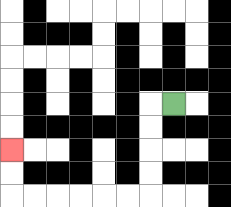{'start': '[7, 4]', 'end': '[0, 6]', 'path_directions': 'L,D,D,D,D,L,L,L,L,L,L,U,U', 'path_coordinates': '[[7, 4], [6, 4], [6, 5], [6, 6], [6, 7], [6, 8], [5, 8], [4, 8], [3, 8], [2, 8], [1, 8], [0, 8], [0, 7], [0, 6]]'}